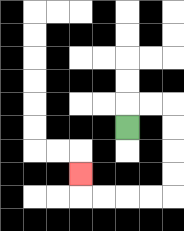{'start': '[5, 5]', 'end': '[3, 7]', 'path_directions': 'U,R,R,D,D,D,D,L,L,L,L,U', 'path_coordinates': '[[5, 5], [5, 4], [6, 4], [7, 4], [7, 5], [7, 6], [7, 7], [7, 8], [6, 8], [5, 8], [4, 8], [3, 8], [3, 7]]'}